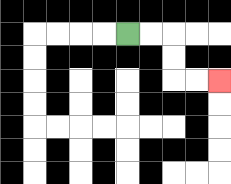{'start': '[5, 1]', 'end': '[9, 3]', 'path_directions': 'R,R,D,D,R,R', 'path_coordinates': '[[5, 1], [6, 1], [7, 1], [7, 2], [7, 3], [8, 3], [9, 3]]'}